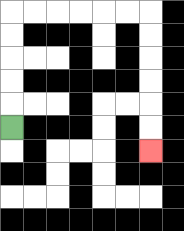{'start': '[0, 5]', 'end': '[6, 6]', 'path_directions': 'U,U,U,U,U,R,R,R,R,R,R,D,D,D,D,D,D', 'path_coordinates': '[[0, 5], [0, 4], [0, 3], [0, 2], [0, 1], [0, 0], [1, 0], [2, 0], [3, 0], [4, 0], [5, 0], [6, 0], [6, 1], [6, 2], [6, 3], [6, 4], [6, 5], [6, 6]]'}